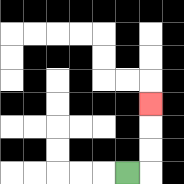{'start': '[5, 7]', 'end': '[6, 4]', 'path_directions': 'R,U,U,U', 'path_coordinates': '[[5, 7], [6, 7], [6, 6], [6, 5], [6, 4]]'}